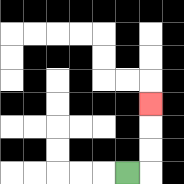{'start': '[5, 7]', 'end': '[6, 4]', 'path_directions': 'R,U,U,U', 'path_coordinates': '[[5, 7], [6, 7], [6, 6], [6, 5], [6, 4]]'}